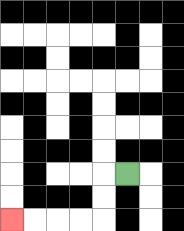{'start': '[5, 7]', 'end': '[0, 9]', 'path_directions': 'L,D,D,L,L,L,L', 'path_coordinates': '[[5, 7], [4, 7], [4, 8], [4, 9], [3, 9], [2, 9], [1, 9], [0, 9]]'}